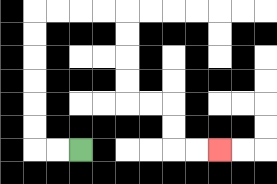{'start': '[3, 6]', 'end': '[9, 6]', 'path_directions': 'L,L,U,U,U,U,U,U,R,R,R,R,D,D,D,D,R,R,D,D,R,R', 'path_coordinates': '[[3, 6], [2, 6], [1, 6], [1, 5], [1, 4], [1, 3], [1, 2], [1, 1], [1, 0], [2, 0], [3, 0], [4, 0], [5, 0], [5, 1], [5, 2], [5, 3], [5, 4], [6, 4], [7, 4], [7, 5], [7, 6], [8, 6], [9, 6]]'}